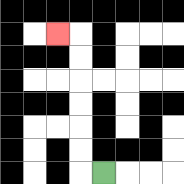{'start': '[4, 7]', 'end': '[2, 1]', 'path_directions': 'L,U,U,U,U,U,U,L', 'path_coordinates': '[[4, 7], [3, 7], [3, 6], [3, 5], [3, 4], [3, 3], [3, 2], [3, 1], [2, 1]]'}